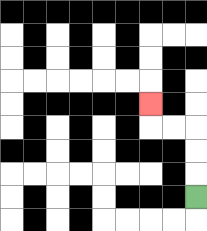{'start': '[8, 8]', 'end': '[6, 4]', 'path_directions': 'U,U,U,L,L,U', 'path_coordinates': '[[8, 8], [8, 7], [8, 6], [8, 5], [7, 5], [6, 5], [6, 4]]'}